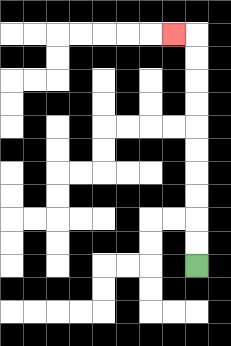{'start': '[8, 11]', 'end': '[7, 1]', 'path_directions': 'U,U,U,U,U,U,U,U,U,U,L', 'path_coordinates': '[[8, 11], [8, 10], [8, 9], [8, 8], [8, 7], [8, 6], [8, 5], [8, 4], [8, 3], [8, 2], [8, 1], [7, 1]]'}